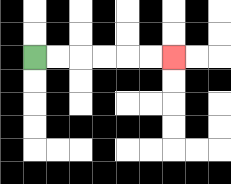{'start': '[1, 2]', 'end': '[7, 2]', 'path_directions': 'R,R,R,R,R,R', 'path_coordinates': '[[1, 2], [2, 2], [3, 2], [4, 2], [5, 2], [6, 2], [7, 2]]'}